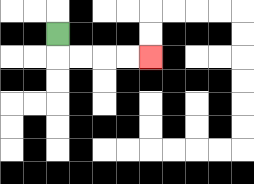{'start': '[2, 1]', 'end': '[6, 2]', 'path_directions': 'D,R,R,R,R', 'path_coordinates': '[[2, 1], [2, 2], [3, 2], [4, 2], [5, 2], [6, 2]]'}